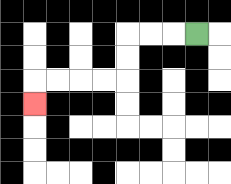{'start': '[8, 1]', 'end': '[1, 4]', 'path_directions': 'L,L,L,D,D,L,L,L,L,D', 'path_coordinates': '[[8, 1], [7, 1], [6, 1], [5, 1], [5, 2], [5, 3], [4, 3], [3, 3], [2, 3], [1, 3], [1, 4]]'}